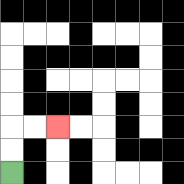{'start': '[0, 7]', 'end': '[2, 5]', 'path_directions': 'U,U,R,R', 'path_coordinates': '[[0, 7], [0, 6], [0, 5], [1, 5], [2, 5]]'}